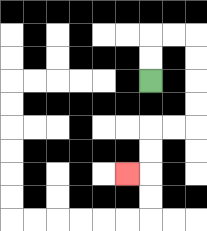{'start': '[6, 3]', 'end': '[5, 7]', 'path_directions': 'U,U,R,R,D,D,D,D,L,L,D,D,L', 'path_coordinates': '[[6, 3], [6, 2], [6, 1], [7, 1], [8, 1], [8, 2], [8, 3], [8, 4], [8, 5], [7, 5], [6, 5], [6, 6], [6, 7], [5, 7]]'}